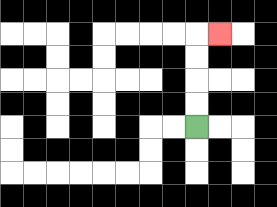{'start': '[8, 5]', 'end': '[9, 1]', 'path_directions': 'U,U,U,U,R', 'path_coordinates': '[[8, 5], [8, 4], [8, 3], [8, 2], [8, 1], [9, 1]]'}